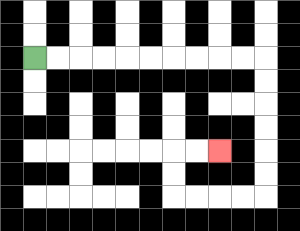{'start': '[1, 2]', 'end': '[9, 6]', 'path_directions': 'R,R,R,R,R,R,R,R,R,R,D,D,D,D,D,D,L,L,L,L,U,U,R,R', 'path_coordinates': '[[1, 2], [2, 2], [3, 2], [4, 2], [5, 2], [6, 2], [7, 2], [8, 2], [9, 2], [10, 2], [11, 2], [11, 3], [11, 4], [11, 5], [11, 6], [11, 7], [11, 8], [10, 8], [9, 8], [8, 8], [7, 8], [7, 7], [7, 6], [8, 6], [9, 6]]'}